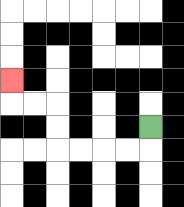{'start': '[6, 5]', 'end': '[0, 3]', 'path_directions': 'D,L,L,L,L,U,U,L,L,U', 'path_coordinates': '[[6, 5], [6, 6], [5, 6], [4, 6], [3, 6], [2, 6], [2, 5], [2, 4], [1, 4], [0, 4], [0, 3]]'}